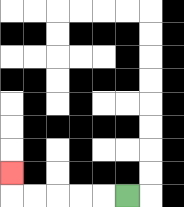{'start': '[5, 8]', 'end': '[0, 7]', 'path_directions': 'L,L,L,L,L,U', 'path_coordinates': '[[5, 8], [4, 8], [3, 8], [2, 8], [1, 8], [0, 8], [0, 7]]'}